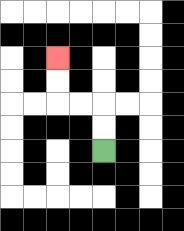{'start': '[4, 6]', 'end': '[2, 2]', 'path_directions': 'U,U,L,L,U,U', 'path_coordinates': '[[4, 6], [4, 5], [4, 4], [3, 4], [2, 4], [2, 3], [2, 2]]'}